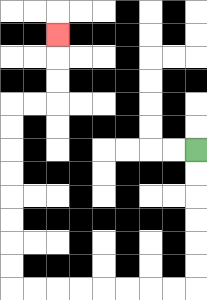{'start': '[8, 6]', 'end': '[2, 1]', 'path_directions': 'D,D,D,D,D,D,L,L,L,L,L,L,L,L,U,U,U,U,U,U,U,U,R,R,U,U,U', 'path_coordinates': '[[8, 6], [8, 7], [8, 8], [8, 9], [8, 10], [8, 11], [8, 12], [7, 12], [6, 12], [5, 12], [4, 12], [3, 12], [2, 12], [1, 12], [0, 12], [0, 11], [0, 10], [0, 9], [0, 8], [0, 7], [0, 6], [0, 5], [0, 4], [1, 4], [2, 4], [2, 3], [2, 2], [2, 1]]'}